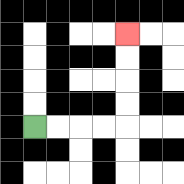{'start': '[1, 5]', 'end': '[5, 1]', 'path_directions': 'R,R,R,R,U,U,U,U', 'path_coordinates': '[[1, 5], [2, 5], [3, 5], [4, 5], [5, 5], [5, 4], [5, 3], [5, 2], [5, 1]]'}